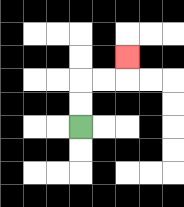{'start': '[3, 5]', 'end': '[5, 2]', 'path_directions': 'U,U,R,R,U', 'path_coordinates': '[[3, 5], [3, 4], [3, 3], [4, 3], [5, 3], [5, 2]]'}